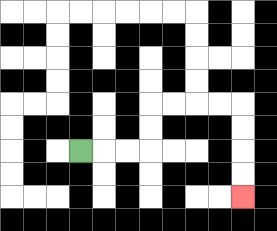{'start': '[3, 6]', 'end': '[10, 8]', 'path_directions': 'R,R,R,U,U,R,R,R,R,D,D,D,D', 'path_coordinates': '[[3, 6], [4, 6], [5, 6], [6, 6], [6, 5], [6, 4], [7, 4], [8, 4], [9, 4], [10, 4], [10, 5], [10, 6], [10, 7], [10, 8]]'}